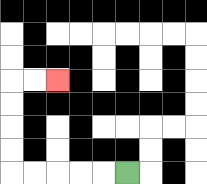{'start': '[5, 7]', 'end': '[2, 3]', 'path_directions': 'L,L,L,L,L,U,U,U,U,R,R', 'path_coordinates': '[[5, 7], [4, 7], [3, 7], [2, 7], [1, 7], [0, 7], [0, 6], [0, 5], [0, 4], [0, 3], [1, 3], [2, 3]]'}